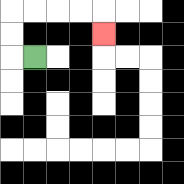{'start': '[1, 2]', 'end': '[4, 1]', 'path_directions': 'L,U,U,R,R,R,R,D', 'path_coordinates': '[[1, 2], [0, 2], [0, 1], [0, 0], [1, 0], [2, 0], [3, 0], [4, 0], [4, 1]]'}